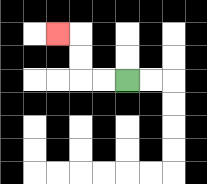{'start': '[5, 3]', 'end': '[2, 1]', 'path_directions': 'L,L,U,U,L', 'path_coordinates': '[[5, 3], [4, 3], [3, 3], [3, 2], [3, 1], [2, 1]]'}